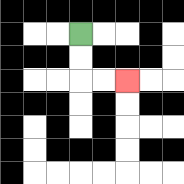{'start': '[3, 1]', 'end': '[5, 3]', 'path_directions': 'D,D,R,R', 'path_coordinates': '[[3, 1], [3, 2], [3, 3], [4, 3], [5, 3]]'}